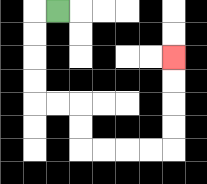{'start': '[2, 0]', 'end': '[7, 2]', 'path_directions': 'L,D,D,D,D,R,R,D,D,R,R,R,R,U,U,U,U', 'path_coordinates': '[[2, 0], [1, 0], [1, 1], [1, 2], [1, 3], [1, 4], [2, 4], [3, 4], [3, 5], [3, 6], [4, 6], [5, 6], [6, 6], [7, 6], [7, 5], [7, 4], [7, 3], [7, 2]]'}